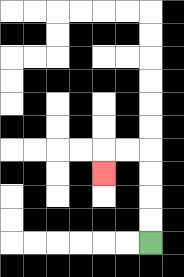{'start': '[6, 10]', 'end': '[4, 7]', 'path_directions': 'U,U,U,U,L,L,D', 'path_coordinates': '[[6, 10], [6, 9], [6, 8], [6, 7], [6, 6], [5, 6], [4, 6], [4, 7]]'}